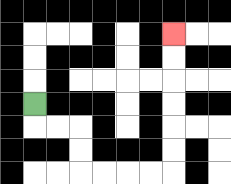{'start': '[1, 4]', 'end': '[7, 1]', 'path_directions': 'D,R,R,D,D,R,R,R,R,U,U,U,U,U,U', 'path_coordinates': '[[1, 4], [1, 5], [2, 5], [3, 5], [3, 6], [3, 7], [4, 7], [5, 7], [6, 7], [7, 7], [7, 6], [7, 5], [7, 4], [7, 3], [7, 2], [7, 1]]'}